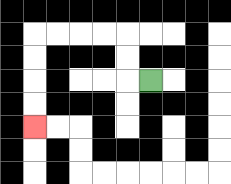{'start': '[6, 3]', 'end': '[1, 5]', 'path_directions': 'L,U,U,L,L,L,L,D,D,D,D', 'path_coordinates': '[[6, 3], [5, 3], [5, 2], [5, 1], [4, 1], [3, 1], [2, 1], [1, 1], [1, 2], [1, 3], [1, 4], [1, 5]]'}